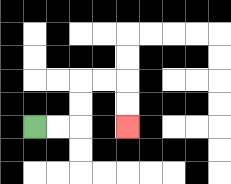{'start': '[1, 5]', 'end': '[5, 5]', 'path_directions': 'R,R,U,U,R,R,D,D', 'path_coordinates': '[[1, 5], [2, 5], [3, 5], [3, 4], [3, 3], [4, 3], [5, 3], [5, 4], [5, 5]]'}